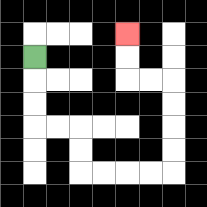{'start': '[1, 2]', 'end': '[5, 1]', 'path_directions': 'D,D,D,R,R,D,D,R,R,R,R,U,U,U,U,L,L,U,U', 'path_coordinates': '[[1, 2], [1, 3], [1, 4], [1, 5], [2, 5], [3, 5], [3, 6], [3, 7], [4, 7], [5, 7], [6, 7], [7, 7], [7, 6], [7, 5], [7, 4], [7, 3], [6, 3], [5, 3], [5, 2], [5, 1]]'}